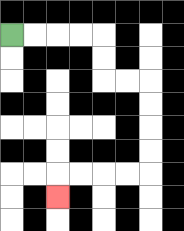{'start': '[0, 1]', 'end': '[2, 8]', 'path_directions': 'R,R,R,R,D,D,R,R,D,D,D,D,L,L,L,L,D', 'path_coordinates': '[[0, 1], [1, 1], [2, 1], [3, 1], [4, 1], [4, 2], [4, 3], [5, 3], [6, 3], [6, 4], [6, 5], [6, 6], [6, 7], [5, 7], [4, 7], [3, 7], [2, 7], [2, 8]]'}